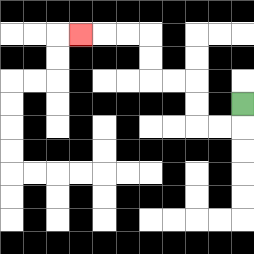{'start': '[10, 4]', 'end': '[3, 1]', 'path_directions': 'D,L,L,U,U,L,L,U,U,L,L,L', 'path_coordinates': '[[10, 4], [10, 5], [9, 5], [8, 5], [8, 4], [8, 3], [7, 3], [6, 3], [6, 2], [6, 1], [5, 1], [4, 1], [3, 1]]'}